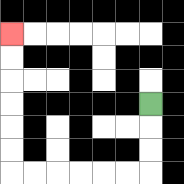{'start': '[6, 4]', 'end': '[0, 1]', 'path_directions': 'D,D,D,L,L,L,L,L,L,U,U,U,U,U,U', 'path_coordinates': '[[6, 4], [6, 5], [6, 6], [6, 7], [5, 7], [4, 7], [3, 7], [2, 7], [1, 7], [0, 7], [0, 6], [0, 5], [0, 4], [0, 3], [0, 2], [0, 1]]'}